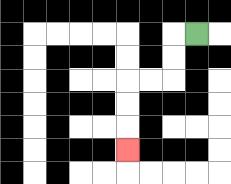{'start': '[8, 1]', 'end': '[5, 6]', 'path_directions': 'L,D,D,L,L,D,D,D', 'path_coordinates': '[[8, 1], [7, 1], [7, 2], [7, 3], [6, 3], [5, 3], [5, 4], [5, 5], [5, 6]]'}